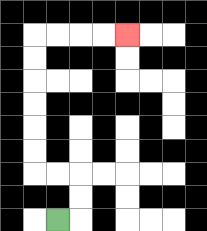{'start': '[2, 9]', 'end': '[5, 1]', 'path_directions': 'R,U,U,L,L,U,U,U,U,U,U,R,R,R,R', 'path_coordinates': '[[2, 9], [3, 9], [3, 8], [3, 7], [2, 7], [1, 7], [1, 6], [1, 5], [1, 4], [1, 3], [1, 2], [1, 1], [2, 1], [3, 1], [4, 1], [5, 1]]'}